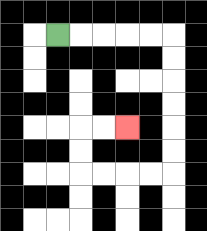{'start': '[2, 1]', 'end': '[5, 5]', 'path_directions': 'R,R,R,R,R,D,D,D,D,D,D,L,L,L,L,U,U,R,R', 'path_coordinates': '[[2, 1], [3, 1], [4, 1], [5, 1], [6, 1], [7, 1], [7, 2], [7, 3], [7, 4], [7, 5], [7, 6], [7, 7], [6, 7], [5, 7], [4, 7], [3, 7], [3, 6], [3, 5], [4, 5], [5, 5]]'}